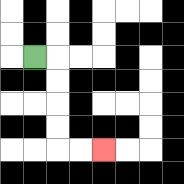{'start': '[1, 2]', 'end': '[4, 6]', 'path_directions': 'R,D,D,D,D,R,R', 'path_coordinates': '[[1, 2], [2, 2], [2, 3], [2, 4], [2, 5], [2, 6], [3, 6], [4, 6]]'}